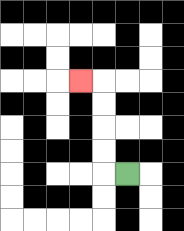{'start': '[5, 7]', 'end': '[3, 3]', 'path_directions': 'L,U,U,U,U,L', 'path_coordinates': '[[5, 7], [4, 7], [4, 6], [4, 5], [4, 4], [4, 3], [3, 3]]'}